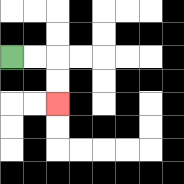{'start': '[0, 2]', 'end': '[2, 4]', 'path_directions': 'R,R,D,D', 'path_coordinates': '[[0, 2], [1, 2], [2, 2], [2, 3], [2, 4]]'}